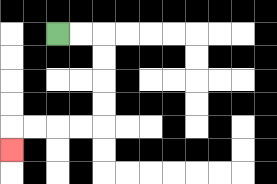{'start': '[2, 1]', 'end': '[0, 6]', 'path_directions': 'R,R,D,D,D,D,L,L,L,L,D', 'path_coordinates': '[[2, 1], [3, 1], [4, 1], [4, 2], [4, 3], [4, 4], [4, 5], [3, 5], [2, 5], [1, 5], [0, 5], [0, 6]]'}